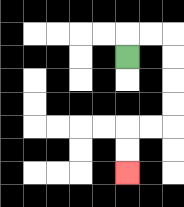{'start': '[5, 2]', 'end': '[5, 7]', 'path_directions': 'U,R,R,D,D,D,D,L,L,D,D', 'path_coordinates': '[[5, 2], [5, 1], [6, 1], [7, 1], [7, 2], [7, 3], [7, 4], [7, 5], [6, 5], [5, 5], [5, 6], [5, 7]]'}